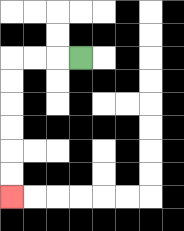{'start': '[3, 2]', 'end': '[0, 8]', 'path_directions': 'L,L,L,D,D,D,D,D,D', 'path_coordinates': '[[3, 2], [2, 2], [1, 2], [0, 2], [0, 3], [0, 4], [0, 5], [0, 6], [0, 7], [0, 8]]'}